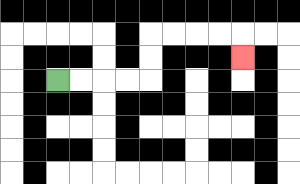{'start': '[2, 3]', 'end': '[10, 2]', 'path_directions': 'R,R,R,R,U,U,R,R,R,R,D', 'path_coordinates': '[[2, 3], [3, 3], [4, 3], [5, 3], [6, 3], [6, 2], [6, 1], [7, 1], [8, 1], [9, 1], [10, 1], [10, 2]]'}